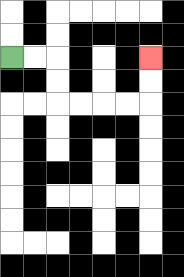{'start': '[0, 2]', 'end': '[6, 2]', 'path_directions': 'R,R,D,D,R,R,R,R,U,U', 'path_coordinates': '[[0, 2], [1, 2], [2, 2], [2, 3], [2, 4], [3, 4], [4, 4], [5, 4], [6, 4], [6, 3], [6, 2]]'}